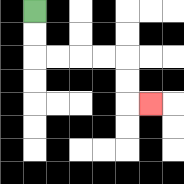{'start': '[1, 0]', 'end': '[6, 4]', 'path_directions': 'D,D,R,R,R,R,D,D,R', 'path_coordinates': '[[1, 0], [1, 1], [1, 2], [2, 2], [3, 2], [4, 2], [5, 2], [5, 3], [5, 4], [6, 4]]'}